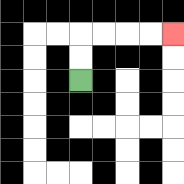{'start': '[3, 3]', 'end': '[7, 1]', 'path_directions': 'U,U,R,R,R,R', 'path_coordinates': '[[3, 3], [3, 2], [3, 1], [4, 1], [5, 1], [6, 1], [7, 1]]'}